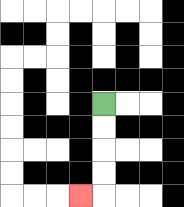{'start': '[4, 4]', 'end': '[3, 8]', 'path_directions': 'D,D,D,D,L', 'path_coordinates': '[[4, 4], [4, 5], [4, 6], [4, 7], [4, 8], [3, 8]]'}